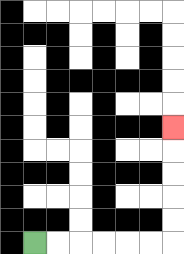{'start': '[1, 10]', 'end': '[7, 5]', 'path_directions': 'R,R,R,R,R,R,U,U,U,U,U', 'path_coordinates': '[[1, 10], [2, 10], [3, 10], [4, 10], [5, 10], [6, 10], [7, 10], [7, 9], [7, 8], [7, 7], [7, 6], [7, 5]]'}